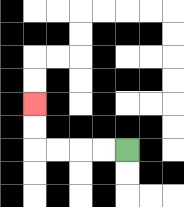{'start': '[5, 6]', 'end': '[1, 4]', 'path_directions': 'L,L,L,L,U,U', 'path_coordinates': '[[5, 6], [4, 6], [3, 6], [2, 6], [1, 6], [1, 5], [1, 4]]'}